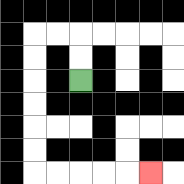{'start': '[3, 3]', 'end': '[6, 7]', 'path_directions': 'U,U,L,L,D,D,D,D,D,D,R,R,R,R,R', 'path_coordinates': '[[3, 3], [3, 2], [3, 1], [2, 1], [1, 1], [1, 2], [1, 3], [1, 4], [1, 5], [1, 6], [1, 7], [2, 7], [3, 7], [4, 7], [5, 7], [6, 7]]'}